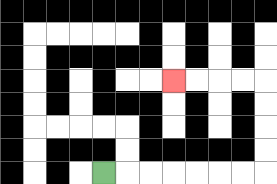{'start': '[4, 7]', 'end': '[7, 3]', 'path_directions': 'R,R,R,R,R,R,R,U,U,U,U,L,L,L,L', 'path_coordinates': '[[4, 7], [5, 7], [6, 7], [7, 7], [8, 7], [9, 7], [10, 7], [11, 7], [11, 6], [11, 5], [11, 4], [11, 3], [10, 3], [9, 3], [8, 3], [7, 3]]'}